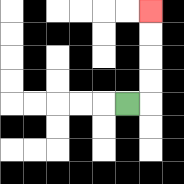{'start': '[5, 4]', 'end': '[6, 0]', 'path_directions': 'R,U,U,U,U', 'path_coordinates': '[[5, 4], [6, 4], [6, 3], [6, 2], [6, 1], [6, 0]]'}